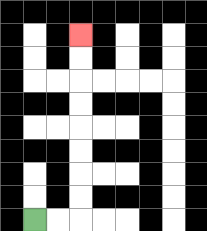{'start': '[1, 9]', 'end': '[3, 1]', 'path_directions': 'R,R,U,U,U,U,U,U,U,U', 'path_coordinates': '[[1, 9], [2, 9], [3, 9], [3, 8], [3, 7], [3, 6], [3, 5], [3, 4], [3, 3], [3, 2], [3, 1]]'}